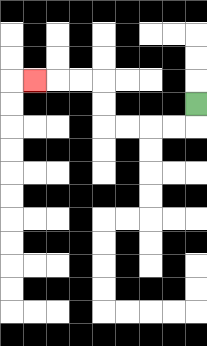{'start': '[8, 4]', 'end': '[1, 3]', 'path_directions': 'D,L,L,L,L,U,U,L,L,L', 'path_coordinates': '[[8, 4], [8, 5], [7, 5], [6, 5], [5, 5], [4, 5], [4, 4], [4, 3], [3, 3], [2, 3], [1, 3]]'}